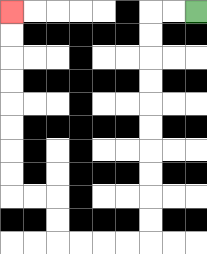{'start': '[8, 0]', 'end': '[0, 0]', 'path_directions': 'L,L,D,D,D,D,D,D,D,D,D,D,L,L,L,L,U,U,L,L,U,U,U,U,U,U,U,U', 'path_coordinates': '[[8, 0], [7, 0], [6, 0], [6, 1], [6, 2], [6, 3], [6, 4], [6, 5], [6, 6], [6, 7], [6, 8], [6, 9], [6, 10], [5, 10], [4, 10], [3, 10], [2, 10], [2, 9], [2, 8], [1, 8], [0, 8], [0, 7], [0, 6], [0, 5], [0, 4], [0, 3], [0, 2], [0, 1], [0, 0]]'}